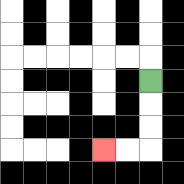{'start': '[6, 3]', 'end': '[4, 6]', 'path_directions': 'D,D,D,L,L', 'path_coordinates': '[[6, 3], [6, 4], [6, 5], [6, 6], [5, 6], [4, 6]]'}